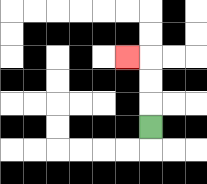{'start': '[6, 5]', 'end': '[5, 2]', 'path_directions': 'U,U,U,L', 'path_coordinates': '[[6, 5], [6, 4], [6, 3], [6, 2], [5, 2]]'}